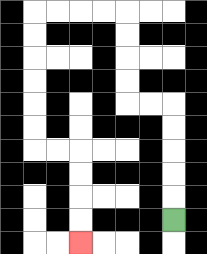{'start': '[7, 9]', 'end': '[3, 10]', 'path_directions': 'U,U,U,U,U,L,L,U,U,U,U,L,L,L,L,D,D,D,D,D,D,R,R,D,D,D,D', 'path_coordinates': '[[7, 9], [7, 8], [7, 7], [7, 6], [7, 5], [7, 4], [6, 4], [5, 4], [5, 3], [5, 2], [5, 1], [5, 0], [4, 0], [3, 0], [2, 0], [1, 0], [1, 1], [1, 2], [1, 3], [1, 4], [1, 5], [1, 6], [2, 6], [3, 6], [3, 7], [3, 8], [3, 9], [3, 10]]'}